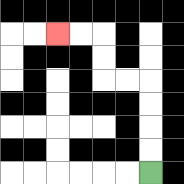{'start': '[6, 7]', 'end': '[2, 1]', 'path_directions': 'U,U,U,U,L,L,U,U,L,L', 'path_coordinates': '[[6, 7], [6, 6], [6, 5], [6, 4], [6, 3], [5, 3], [4, 3], [4, 2], [4, 1], [3, 1], [2, 1]]'}